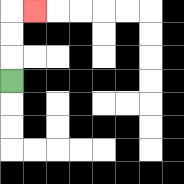{'start': '[0, 3]', 'end': '[1, 0]', 'path_directions': 'U,U,U,R', 'path_coordinates': '[[0, 3], [0, 2], [0, 1], [0, 0], [1, 0]]'}